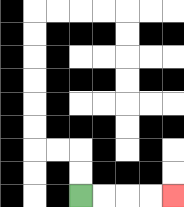{'start': '[3, 8]', 'end': '[7, 8]', 'path_directions': 'R,R,R,R', 'path_coordinates': '[[3, 8], [4, 8], [5, 8], [6, 8], [7, 8]]'}